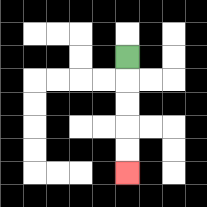{'start': '[5, 2]', 'end': '[5, 7]', 'path_directions': 'D,D,D,D,D', 'path_coordinates': '[[5, 2], [5, 3], [5, 4], [5, 5], [5, 6], [5, 7]]'}